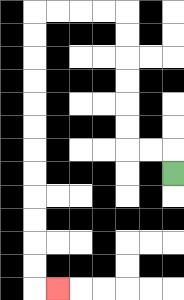{'start': '[7, 7]', 'end': '[2, 12]', 'path_directions': 'U,L,L,U,U,U,U,U,U,L,L,L,L,D,D,D,D,D,D,D,D,D,D,D,D,R', 'path_coordinates': '[[7, 7], [7, 6], [6, 6], [5, 6], [5, 5], [5, 4], [5, 3], [5, 2], [5, 1], [5, 0], [4, 0], [3, 0], [2, 0], [1, 0], [1, 1], [1, 2], [1, 3], [1, 4], [1, 5], [1, 6], [1, 7], [1, 8], [1, 9], [1, 10], [1, 11], [1, 12], [2, 12]]'}